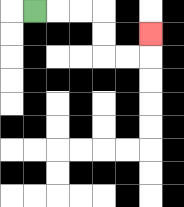{'start': '[1, 0]', 'end': '[6, 1]', 'path_directions': 'R,R,R,D,D,R,R,U', 'path_coordinates': '[[1, 0], [2, 0], [3, 0], [4, 0], [4, 1], [4, 2], [5, 2], [6, 2], [6, 1]]'}